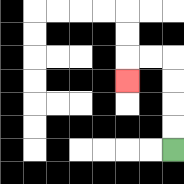{'start': '[7, 6]', 'end': '[5, 3]', 'path_directions': 'U,U,U,U,L,L,D', 'path_coordinates': '[[7, 6], [7, 5], [7, 4], [7, 3], [7, 2], [6, 2], [5, 2], [5, 3]]'}